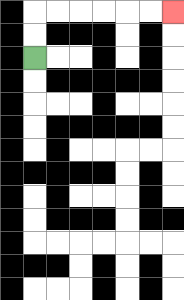{'start': '[1, 2]', 'end': '[7, 0]', 'path_directions': 'U,U,R,R,R,R,R,R', 'path_coordinates': '[[1, 2], [1, 1], [1, 0], [2, 0], [3, 0], [4, 0], [5, 0], [6, 0], [7, 0]]'}